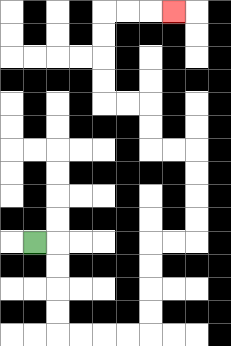{'start': '[1, 10]', 'end': '[7, 0]', 'path_directions': 'R,D,D,D,D,R,R,R,R,U,U,U,U,R,R,U,U,U,U,L,L,U,U,L,L,U,U,U,U,R,R,R', 'path_coordinates': '[[1, 10], [2, 10], [2, 11], [2, 12], [2, 13], [2, 14], [3, 14], [4, 14], [5, 14], [6, 14], [6, 13], [6, 12], [6, 11], [6, 10], [7, 10], [8, 10], [8, 9], [8, 8], [8, 7], [8, 6], [7, 6], [6, 6], [6, 5], [6, 4], [5, 4], [4, 4], [4, 3], [4, 2], [4, 1], [4, 0], [5, 0], [6, 0], [7, 0]]'}